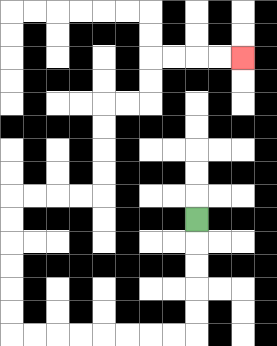{'start': '[8, 9]', 'end': '[10, 2]', 'path_directions': 'D,D,D,D,D,L,L,L,L,L,L,L,L,U,U,U,U,U,U,R,R,R,R,U,U,U,U,R,R,U,U,R,R,R,R', 'path_coordinates': '[[8, 9], [8, 10], [8, 11], [8, 12], [8, 13], [8, 14], [7, 14], [6, 14], [5, 14], [4, 14], [3, 14], [2, 14], [1, 14], [0, 14], [0, 13], [0, 12], [0, 11], [0, 10], [0, 9], [0, 8], [1, 8], [2, 8], [3, 8], [4, 8], [4, 7], [4, 6], [4, 5], [4, 4], [5, 4], [6, 4], [6, 3], [6, 2], [7, 2], [8, 2], [9, 2], [10, 2]]'}